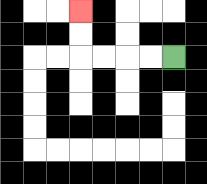{'start': '[7, 2]', 'end': '[3, 0]', 'path_directions': 'L,L,L,L,U,U', 'path_coordinates': '[[7, 2], [6, 2], [5, 2], [4, 2], [3, 2], [3, 1], [3, 0]]'}